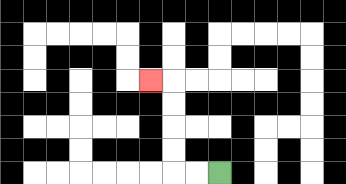{'start': '[9, 7]', 'end': '[6, 3]', 'path_directions': 'L,L,U,U,U,U,L', 'path_coordinates': '[[9, 7], [8, 7], [7, 7], [7, 6], [7, 5], [7, 4], [7, 3], [6, 3]]'}